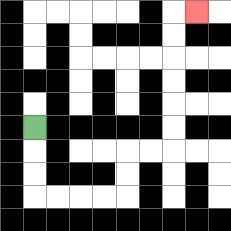{'start': '[1, 5]', 'end': '[8, 0]', 'path_directions': 'D,D,D,R,R,R,R,U,U,R,R,U,U,U,U,U,U,R', 'path_coordinates': '[[1, 5], [1, 6], [1, 7], [1, 8], [2, 8], [3, 8], [4, 8], [5, 8], [5, 7], [5, 6], [6, 6], [7, 6], [7, 5], [7, 4], [7, 3], [7, 2], [7, 1], [7, 0], [8, 0]]'}